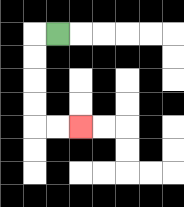{'start': '[2, 1]', 'end': '[3, 5]', 'path_directions': 'L,D,D,D,D,R,R', 'path_coordinates': '[[2, 1], [1, 1], [1, 2], [1, 3], [1, 4], [1, 5], [2, 5], [3, 5]]'}